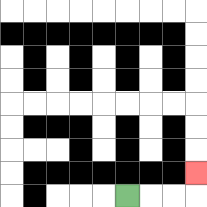{'start': '[5, 8]', 'end': '[8, 7]', 'path_directions': 'R,R,R,U', 'path_coordinates': '[[5, 8], [6, 8], [7, 8], [8, 8], [8, 7]]'}